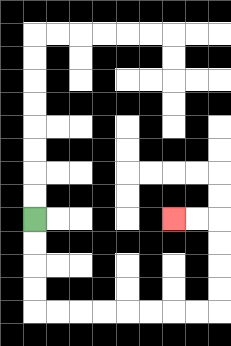{'start': '[1, 9]', 'end': '[7, 9]', 'path_directions': 'D,D,D,D,R,R,R,R,R,R,R,R,U,U,U,U,L,L', 'path_coordinates': '[[1, 9], [1, 10], [1, 11], [1, 12], [1, 13], [2, 13], [3, 13], [4, 13], [5, 13], [6, 13], [7, 13], [8, 13], [9, 13], [9, 12], [9, 11], [9, 10], [9, 9], [8, 9], [7, 9]]'}